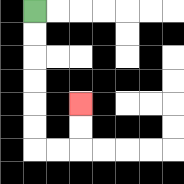{'start': '[1, 0]', 'end': '[3, 4]', 'path_directions': 'D,D,D,D,D,D,R,R,U,U', 'path_coordinates': '[[1, 0], [1, 1], [1, 2], [1, 3], [1, 4], [1, 5], [1, 6], [2, 6], [3, 6], [3, 5], [3, 4]]'}